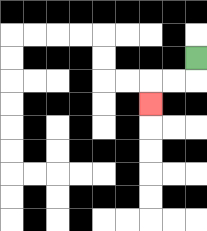{'start': '[8, 2]', 'end': '[6, 4]', 'path_directions': 'D,L,L,D', 'path_coordinates': '[[8, 2], [8, 3], [7, 3], [6, 3], [6, 4]]'}